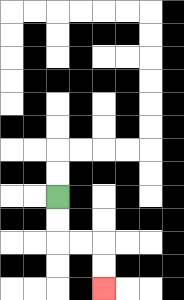{'start': '[2, 8]', 'end': '[4, 12]', 'path_directions': 'D,D,R,R,D,D', 'path_coordinates': '[[2, 8], [2, 9], [2, 10], [3, 10], [4, 10], [4, 11], [4, 12]]'}